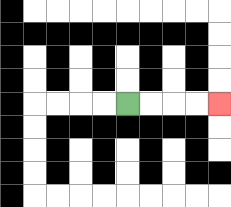{'start': '[5, 4]', 'end': '[9, 4]', 'path_directions': 'R,R,R,R', 'path_coordinates': '[[5, 4], [6, 4], [7, 4], [8, 4], [9, 4]]'}